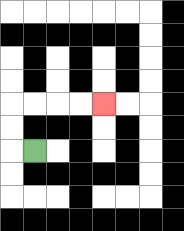{'start': '[1, 6]', 'end': '[4, 4]', 'path_directions': 'L,U,U,R,R,R,R', 'path_coordinates': '[[1, 6], [0, 6], [0, 5], [0, 4], [1, 4], [2, 4], [3, 4], [4, 4]]'}